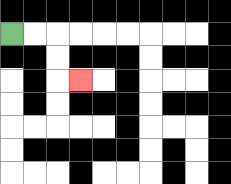{'start': '[0, 1]', 'end': '[3, 3]', 'path_directions': 'R,R,D,D,R', 'path_coordinates': '[[0, 1], [1, 1], [2, 1], [2, 2], [2, 3], [3, 3]]'}